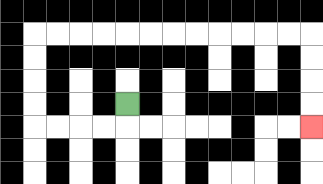{'start': '[5, 4]', 'end': '[13, 5]', 'path_directions': 'D,L,L,L,L,U,U,U,U,R,R,R,R,R,R,R,R,R,R,R,R,D,D,D,D', 'path_coordinates': '[[5, 4], [5, 5], [4, 5], [3, 5], [2, 5], [1, 5], [1, 4], [1, 3], [1, 2], [1, 1], [2, 1], [3, 1], [4, 1], [5, 1], [6, 1], [7, 1], [8, 1], [9, 1], [10, 1], [11, 1], [12, 1], [13, 1], [13, 2], [13, 3], [13, 4], [13, 5]]'}